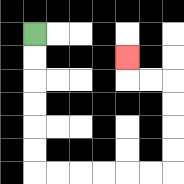{'start': '[1, 1]', 'end': '[5, 2]', 'path_directions': 'D,D,D,D,D,D,R,R,R,R,R,R,U,U,U,U,L,L,U', 'path_coordinates': '[[1, 1], [1, 2], [1, 3], [1, 4], [1, 5], [1, 6], [1, 7], [2, 7], [3, 7], [4, 7], [5, 7], [6, 7], [7, 7], [7, 6], [7, 5], [7, 4], [7, 3], [6, 3], [5, 3], [5, 2]]'}